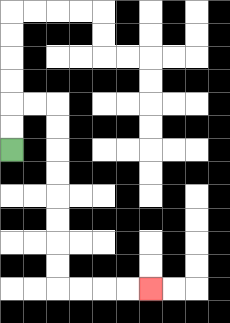{'start': '[0, 6]', 'end': '[6, 12]', 'path_directions': 'U,U,R,R,D,D,D,D,D,D,D,D,R,R,R,R', 'path_coordinates': '[[0, 6], [0, 5], [0, 4], [1, 4], [2, 4], [2, 5], [2, 6], [2, 7], [2, 8], [2, 9], [2, 10], [2, 11], [2, 12], [3, 12], [4, 12], [5, 12], [6, 12]]'}